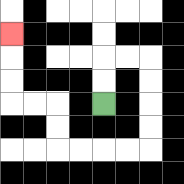{'start': '[4, 4]', 'end': '[0, 1]', 'path_directions': 'U,U,R,R,D,D,D,D,L,L,L,L,U,U,L,L,U,U,U', 'path_coordinates': '[[4, 4], [4, 3], [4, 2], [5, 2], [6, 2], [6, 3], [6, 4], [6, 5], [6, 6], [5, 6], [4, 6], [3, 6], [2, 6], [2, 5], [2, 4], [1, 4], [0, 4], [0, 3], [0, 2], [0, 1]]'}